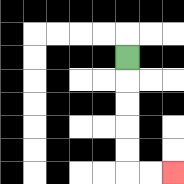{'start': '[5, 2]', 'end': '[7, 7]', 'path_directions': 'D,D,D,D,D,R,R', 'path_coordinates': '[[5, 2], [5, 3], [5, 4], [5, 5], [5, 6], [5, 7], [6, 7], [7, 7]]'}